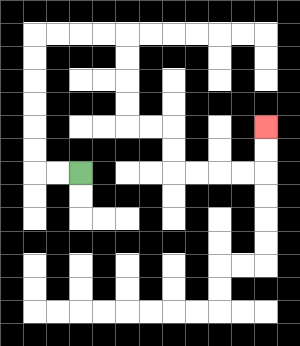{'start': '[3, 7]', 'end': '[11, 5]', 'path_directions': 'L,L,U,U,U,U,U,U,R,R,R,R,D,D,D,D,R,R,D,D,R,R,R,R,U,U', 'path_coordinates': '[[3, 7], [2, 7], [1, 7], [1, 6], [1, 5], [1, 4], [1, 3], [1, 2], [1, 1], [2, 1], [3, 1], [4, 1], [5, 1], [5, 2], [5, 3], [5, 4], [5, 5], [6, 5], [7, 5], [7, 6], [7, 7], [8, 7], [9, 7], [10, 7], [11, 7], [11, 6], [11, 5]]'}